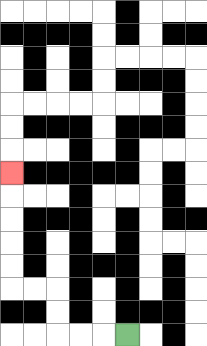{'start': '[5, 14]', 'end': '[0, 7]', 'path_directions': 'L,L,L,U,U,L,L,U,U,U,U,U', 'path_coordinates': '[[5, 14], [4, 14], [3, 14], [2, 14], [2, 13], [2, 12], [1, 12], [0, 12], [0, 11], [0, 10], [0, 9], [0, 8], [0, 7]]'}